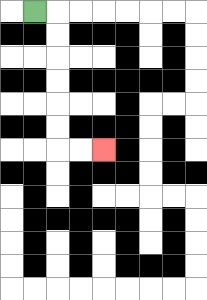{'start': '[1, 0]', 'end': '[4, 6]', 'path_directions': 'R,D,D,D,D,D,D,R,R', 'path_coordinates': '[[1, 0], [2, 0], [2, 1], [2, 2], [2, 3], [2, 4], [2, 5], [2, 6], [3, 6], [4, 6]]'}